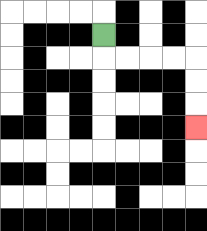{'start': '[4, 1]', 'end': '[8, 5]', 'path_directions': 'D,R,R,R,R,D,D,D', 'path_coordinates': '[[4, 1], [4, 2], [5, 2], [6, 2], [7, 2], [8, 2], [8, 3], [8, 4], [8, 5]]'}